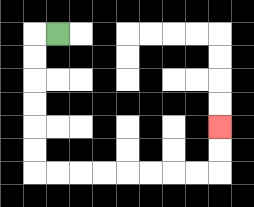{'start': '[2, 1]', 'end': '[9, 5]', 'path_directions': 'L,D,D,D,D,D,D,R,R,R,R,R,R,R,R,U,U', 'path_coordinates': '[[2, 1], [1, 1], [1, 2], [1, 3], [1, 4], [1, 5], [1, 6], [1, 7], [2, 7], [3, 7], [4, 7], [5, 7], [6, 7], [7, 7], [8, 7], [9, 7], [9, 6], [9, 5]]'}